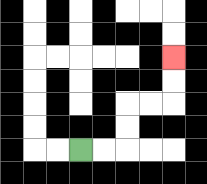{'start': '[3, 6]', 'end': '[7, 2]', 'path_directions': 'R,R,U,U,R,R,U,U', 'path_coordinates': '[[3, 6], [4, 6], [5, 6], [5, 5], [5, 4], [6, 4], [7, 4], [7, 3], [7, 2]]'}